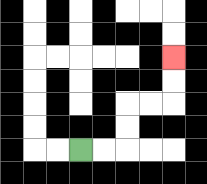{'start': '[3, 6]', 'end': '[7, 2]', 'path_directions': 'R,R,U,U,R,R,U,U', 'path_coordinates': '[[3, 6], [4, 6], [5, 6], [5, 5], [5, 4], [6, 4], [7, 4], [7, 3], [7, 2]]'}